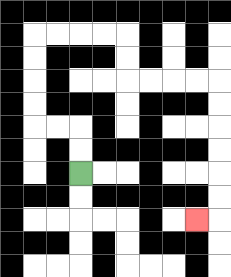{'start': '[3, 7]', 'end': '[8, 9]', 'path_directions': 'U,U,L,L,U,U,U,U,R,R,R,R,D,D,R,R,R,R,D,D,D,D,D,D,L', 'path_coordinates': '[[3, 7], [3, 6], [3, 5], [2, 5], [1, 5], [1, 4], [1, 3], [1, 2], [1, 1], [2, 1], [3, 1], [4, 1], [5, 1], [5, 2], [5, 3], [6, 3], [7, 3], [8, 3], [9, 3], [9, 4], [9, 5], [9, 6], [9, 7], [9, 8], [9, 9], [8, 9]]'}